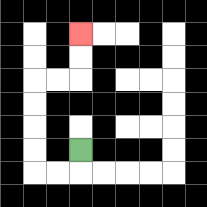{'start': '[3, 6]', 'end': '[3, 1]', 'path_directions': 'D,L,L,U,U,U,U,R,R,U,U', 'path_coordinates': '[[3, 6], [3, 7], [2, 7], [1, 7], [1, 6], [1, 5], [1, 4], [1, 3], [2, 3], [3, 3], [3, 2], [3, 1]]'}